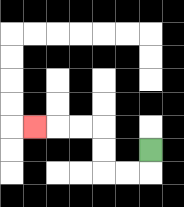{'start': '[6, 6]', 'end': '[1, 5]', 'path_directions': 'D,L,L,U,U,L,L,L', 'path_coordinates': '[[6, 6], [6, 7], [5, 7], [4, 7], [4, 6], [4, 5], [3, 5], [2, 5], [1, 5]]'}